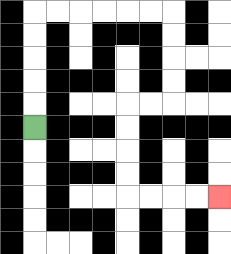{'start': '[1, 5]', 'end': '[9, 8]', 'path_directions': 'U,U,U,U,U,R,R,R,R,R,R,D,D,D,D,L,L,D,D,D,D,R,R,R,R', 'path_coordinates': '[[1, 5], [1, 4], [1, 3], [1, 2], [1, 1], [1, 0], [2, 0], [3, 0], [4, 0], [5, 0], [6, 0], [7, 0], [7, 1], [7, 2], [7, 3], [7, 4], [6, 4], [5, 4], [5, 5], [5, 6], [5, 7], [5, 8], [6, 8], [7, 8], [8, 8], [9, 8]]'}